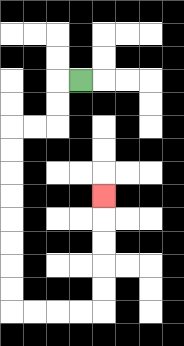{'start': '[3, 3]', 'end': '[4, 8]', 'path_directions': 'L,D,D,L,L,D,D,D,D,D,D,D,D,R,R,R,R,U,U,U,U,U', 'path_coordinates': '[[3, 3], [2, 3], [2, 4], [2, 5], [1, 5], [0, 5], [0, 6], [0, 7], [0, 8], [0, 9], [0, 10], [0, 11], [0, 12], [0, 13], [1, 13], [2, 13], [3, 13], [4, 13], [4, 12], [4, 11], [4, 10], [4, 9], [4, 8]]'}